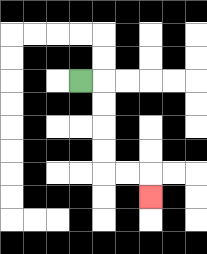{'start': '[3, 3]', 'end': '[6, 8]', 'path_directions': 'R,D,D,D,D,R,R,D', 'path_coordinates': '[[3, 3], [4, 3], [4, 4], [4, 5], [4, 6], [4, 7], [5, 7], [6, 7], [6, 8]]'}